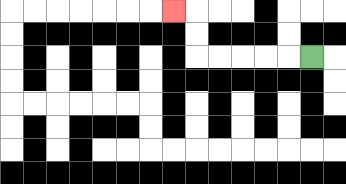{'start': '[13, 2]', 'end': '[7, 0]', 'path_directions': 'L,L,L,L,L,U,U,L', 'path_coordinates': '[[13, 2], [12, 2], [11, 2], [10, 2], [9, 2], [8, 2], [8, 1], [8, 0], [7, 0]]'}